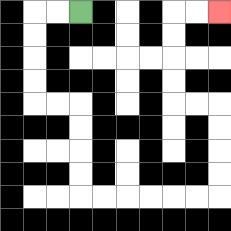{'start': '[3, 0]', 'end': '[9, 0]', 'path_directions': 'L,L,D,D,D,D,R,R,D,D,D,D,R,R,R,R,R,R,U,U,U,U,L,L,U,U,U,U,R,R', 'path_coordinates': '[[3, 0], [2, 0], [1, 0], [1, 1], [1, 2], [1, 3], [1, 4], [2, 4], [3, 4], [3, 5], [3, 6], [3, 7], [3, 8], [4, 8], [5, 8], [6, 8], [7, 8], [8, 8], [9, 8], [9, 7], [9, 6], [9, 5], [9, 4], [8, 4], [7, 4], [7, 3], [7, 2], [7, 1], [7, 0], [8, 0], [9, 0]]'}